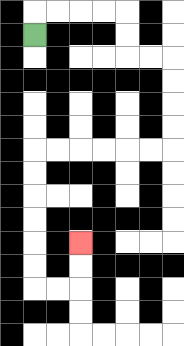{'start': '[1, 1]', 'end': '[3, 10]', 'path_directions': 'U,R,R,R,R,D,D,R,R,D,D,D,D,L,L,L,L,L,L,D,D,D,D,D,D,R,R,U,U', 'path_coordinates': '[[1, 1], [1, 0], [2, 0], [3, 0], [4, 0], [5, 0], [5, 1], [5, 2], [6, 2], [7, 2], [7, 3], [7, 4], [7, 5], [7, 6], [6, 6], [5, 6], [4, 6], [3, 6], [2, 6], [1, 6], [1, 7], [1, 8], [1, 9], [1, 10], [1, 11], [1, 12], [2, 12], [3, 12], [3, 11], [3, 10]]'}